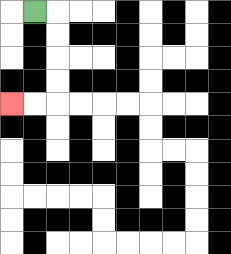{'start': '[1, 0]', 'end': '[0, 4]', 'path_directions': 'R,D,D,D,D,L,L', 'path_coordinates': '[[1, 0], [2, 0], [2, 1], [2, 2], [2, 3], [2, 4], [1, 4], [0, 4]]'}